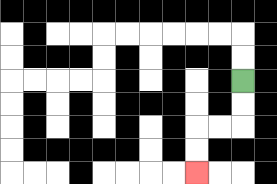{'start': '[10, 3]', 'end': '[8, 7]', 'path_directions': 'D,D,L,L,D,D', 'path_coordinates': '[[10, 3], [10, 4], [10, 5], [9, 5], [8, 5], [8, 6], [8, 7]]'}